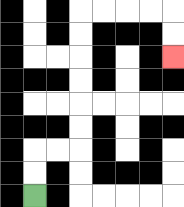{'start': '[1, 8]', 'end': '[7, 2]', 'path_directions': 'U,U,R,R,U,U,U,U,U,U,R,R,R,R,D,D', 'path_coordinates': '[[1, 8], [1, 7], [1, 6], [2, 6], [3, 6], [3, 5], [3, 4], [3, 3], [3, 2], [3, 1], [3, 0], [4, 0], [5, 0], [6, 0], [7, 0], [7, 1], [7, 2]]'}